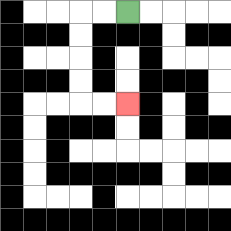{'start': '[5, 0]', 'end': '[5, 4]', 'path_directions': 'L,L,D,D,D,D,R,R', 'path_coordinates': '[[5, 0], [4, 0], [3, 0], [3, 1], [3, 2], [3, 3], [3, 4], [4, 4], [5, 4]]'}